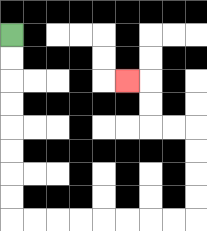{'start': '[0, 1]', 'end': '[5, 3]', 'path_directions': 'D,D,D,D,D,D,D,D,R,R,R,R,R,R,R,R,U,U,U,U,L,L,U,U,L', 'path_coordinates': '[[0, 1], [0, 2], [0, 3], [0, 4], [0, 5], [0, 6], [0, 7], [0, 8], [0, 9], [1, 9], [2, 9], [3, 9], [4, 9], [5, 9], [6, 9], [7, 9], [8, 9], [8, 8], [8, 7], [8, 6], [8, 5], [7, 5], [6, 5], [6, 4], [6, 3], [5, 3]]'}